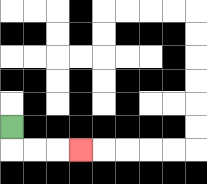{'start': '[0, 5]', 'end': '[3, 6]', 'path_directions': 'D,R,R,R', 'path_coordinates': '[[0, 5], [0, 6], [1, 6], [2, 6], [3, 6]]'}